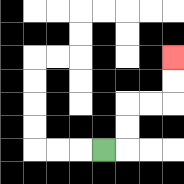{'start': '[4, 6]', 'end': '[7, 2]', 'path_directions': 'R,U,U,R,R,U,U', 'path_coordinates': '[[4, 6], [5, 6], [5, 5], [5, 4], [6, 4], [7, 4], [7, 3], [7, 2]]'}